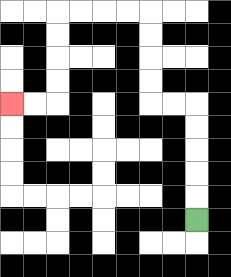{'start': '[8, 9]', 'end': '[0, 4]', 'path_directions': 'U,U,U,U,U,L,L,U,U,U,U,L,L,L,L,D,D,D,D,L,L', 'path_coordinates': '[[8, 9], [8, 8], [8, 7], [8, 6], [8, 5], [8, 4], [7, 4], [6, 4], [6, 3], [6, 2], [6, 1], [6, 0], [5, 0], [4, 0], [3, 0], [2, 0], [2, 1], [2, 2], [2, 3], [2, 4], [1, 4], [0, 4]]'}